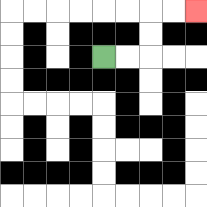{'start': '[4, 2]', 'end': '[8, 0]', 'path_directions': 'R,R,U,U,R,R', 'path_coordinates': '[[4, 2], [5, 2], [6, 2], [6, 1], [6, 0], [7, 0], [8, 0]]'}